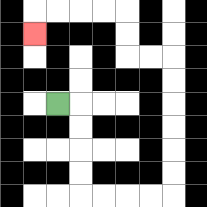{'start': '[2, 4]', 'end': '[1, 1]', 'path_directions': 'R,D,D,D,D,R,R,R,R,U,U,U,U,U,U,L,L,U,U,L,L,L,L,D', 'path_coordinates': '[[2, 4], [3, 4], [3, 5], [3, 6], [3, 7], [3, 8], [4, 8], [5, 8], [6, 8], [7, 8], [7, 7], [7, 6], [7, 5], [7, 4], [7, 3], [7, 2], [6, 2], [5, 2], [5, 1], [5, 0], [4, 0], [3, 0], [2, 0], [1, 0], [1, 1]]'}